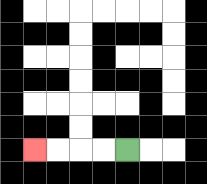{'start': '[5, 6]', 'end': '[1, 6]', 'path_directions': 'L,L,L,L', 'path_coordinates': '[[5, 6], [4, 6], [3, 6], [2, 6], [1, 6]]'}